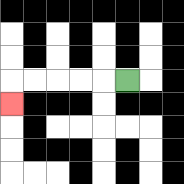{'start': '[5, 3]', 'end': '[0, 4]', 'path_directions': 'L,L,L,L,L,D', 'path_coordinates': '[[5, 3], [4, 3], [3, 3], [2, 3], [1, 3], [0, 3], [0, 4]]'}